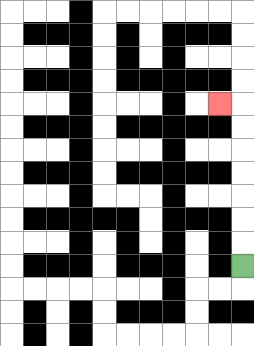{'start': '[10, 11]', 'end': '[9, 4]', 'path_directions': 'U,U,U,U,U,U,U,L', 'path_coordinates': '[[10, 11], [10, 10], [10, 9], [10, 8], [10, 7], [10, 6], [10, 5], [10, 4], [9, 4]]'}